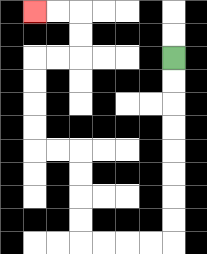{'start': '[7, 2]', 'end': '[1, 0]', 'path_directions': 'D,D,D,D,D,D,D,D,L,L,L,L,U,U,U,U,L,L,U,U,U,U,R,R,U,U,L,L', 'path_coordinates': '[[7, 2], [7, 3], [7, 4], [7, 5], [7, 6], [7, 7], [7, 8], [7, 9], [7, 10], [6, 10], [5, 10], [4, 10], [3, 10], [3, 9], [3, 8], [3, 7], [3, 6], [2, 6], [1, 6], [1, 5], [1, 4], [1, 3], [1, 2], [2, 2], [3, 2], [3, 1], [3, 0], [2, 0], [1, 0]]'}